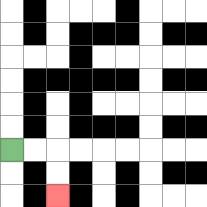{'start': '[0, 6]', 'end': '[2, 8]', 'path_directions': 'R,R,D,D', 'path_coordinates': '[[0, 6], [1, 6], [2, 6], [2, 7], [2, 8]]'}